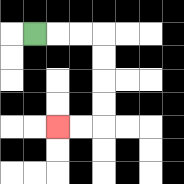{'start': '[1, 1]', 'end': '[2, 5]', 'path_directions': 'R,R,R,D,D,D,D,L,L', 'path_coordinates': '[[1, 1], [2, 1], [3, 1], [4, 1], [4, 2], [4, 3], [4, 4], [4, 5], [3, 5], [2, 5]]'}